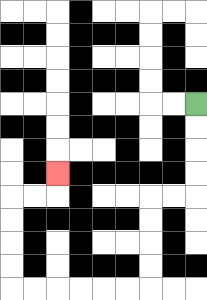{'start': '[8, 4]', 'end': '[2, 7]', 'path_directions': 'D,D,D,D,L,L,D,D,D,D,L,L,L,L,L,L,U,U,U,U,R,R,U', 'path_coordinates': '[[8, 4], [8, 5], [8, 6], [8, 7], [8, 8], [7, 8], [6, 8], [6, 9], [6, 10], [6, 11], [6, 12], [5, 12], [4, 12], [3, 12], [2, 12], [1, 12], [0, 12], [0, 11], [0, 10], [0, 9], [0, 8], [1, 8], [2, 8], [2, 7]]'}